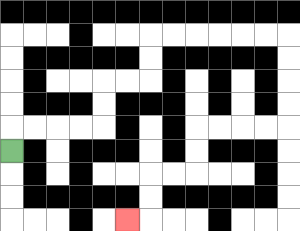{'start': '[0, 6]', 'end': '[5, 9]', 'path_directions': 'U,R,R,R,R,U,U,R,R,U,U,R,R,R,R,R,R,D,D,D,D,L,L,L,L,D,D,L,L,D,D,L', 'path_coordinates': '[[0, 6], [0, 5], [1, 5], [2, 5], [3, 5], [4, 5], [4, 4], [4, 3], [5, 3], [6, 3], [6, 2], [6, 1], [7, 1], [8, 1], [9, 1], [10, 1], [11, 1], [12, 1], [12, 2], [12, 3], [12, 4], [12, 5], [11, 5], [10, 5], [9, 5], [8, 5], [8, 6], [8, 7], [7, 7], [6, 7], [6, 8], [6, 9], [5, 9]]'}